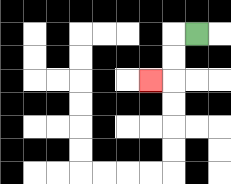{'start': '[8, 1]', 'end': '[6, 3]', 'path_directions': 'L,D,D,L', 'path_coordinates': '[[8, 1], [7, 1], [7, 2], [7, 3], [6, 3]]'}